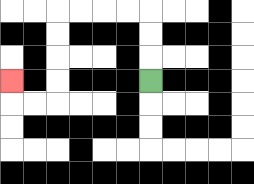{'start': '[6, 3]', 'end': '[0, 3]', 'path_directions': 'U,U,U,L,L,L,L,D,D,D,D,L,L,U', 'path_coordinates': '[[6, 3], [6, 2], [6, 1], [6, 0], [5, 0], [4, 0], [3, 0], [2, 0], [2, 1], [2, 2], [2, 3], [2, 4], [1, 4], [0, 4], [0, 3]]'}